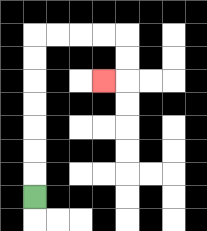{'start': '[1, 8]', 'end': '[4, 3]', 'path_directions': 'U,U,U,U,U,U,U,R,R,R,R,D,D,L', 'path_coordinates': '[[1, 8], [1, 7], [1, 6], [1, 5], [1, 4], [1, 3], [1, 2], [1, 1], [2, 1], [3, 1], [4, 1], [5, 1], [5, 2], [5, 3], [4, 3]]'}